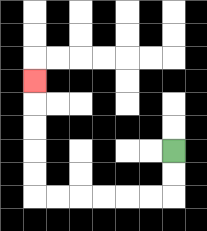{'start': '[7, 6]', 'end': '[1, 3]', 'path_directions': 'D,D,L,L,L,L,L,L,U,U,U,U,U', 'path_coordinates': '[[7, 6], [7, 7], [7, 8], [6, 8], [5, 8], [4, 8], [3, 8], [2, 8], [1, 8], [1, 7], [1, 6], [1, 5], [1, 4], [1, 3]]'}